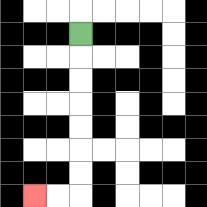{'start': '[3, 1]', 'end': '[1, 8]', 'path_directions': 'D,D,D,D,D,D,D,L,L', 'path_coordinates': '[[3, 1], [3, 2], [3, 3], [3, 4], [3, 5], [3, 6], [3, 7], [3, 8], [2, 8], [1, 8]]'}